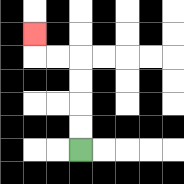{'start': '[3, 6]', 'end': '[1, 1]', 'path_directions': 'U,U,U,U,L,L,U', 'path_coordinates': '[[3, 6], [3, 5], [3, 4], [3, 3], [3, 2], [2, 2], [1, 2], [1, 1]]'}